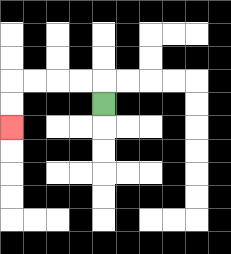{'start': '[4, 4]', 'end': '[0, 5]', 'path_directions': 'U,L,L,L,L,D,D', 'path_coordinates': '[[4, 4], [4, 3], [3, 3], [2, 3], [1, 3], [0, 3], [0, 4], [0, 5]]'}